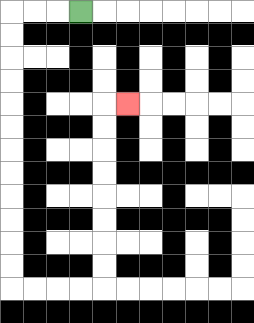{'start': '[3, 0]', 'end': '[5, 4]', 'path_directions': 'L,L,L,D,D,D,D,D,D,D,D,D,D,D,D,R,R,R,R,U,U,U,U,U,U,U,U,R', 'path_coordinates': '[[3, 0], [2, 0], [1, 0], [0, 0], [0, 1], [0, 2], [0, 3], [0, 4], [0, 5], [0, 6], [0, 7], [0, 8], [0, 9], [0, 10], [0, 11], [0, 12], [1, 12], [2, 12], [3, 12], [4, 12], [4, 11], [4, 10], [4, 9], [4, 8], [4, 7], [4, 6], [4, 5], [4, 4], [5, 4]]'}